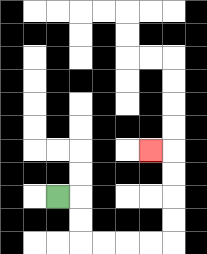{'start': '[2, 8]', 'end': '[6, 6]', 'path_directions': 'R,D,D,R,R,R,R,U,U,U,U,L', 'path_coordinates': '[[2, 8], [3, 8], [3, 9], [3, 10], [4, 10], [5, 10], [6, 10], [7, 10], [7, 9], [7, 8], [7, 7], [7, 6], [6, 6]]'}